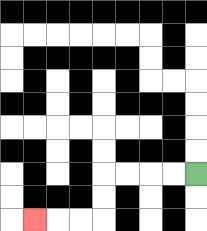{'start': '[8, 7]', 'end': '[1, 9]', 'path_directions': 'L,L,L,L,D,D,L,L,L', 'path_coordinates': '[[8, 7], [7, 7], [6, 7], [5, 7], [4, 7], [4, 8], [4, 9], [3, 9], [2, 9], [1, 9]]'}